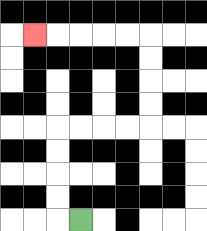{'start': '[3, 9]', 'end': '[1, 1]', 'path_directions': 'L,U,U,U,U,R,R,R,R,U,U,U,U,L,L,L,L,L', 'path_coordinates': '[[3, 9], [2, 9], [2, 8], [2, 7], [2, 6], [2, 5], [3, 5], [4, 5], [5, 5], [6, 5], [6, 4], [6, 3], [6, 2], [6, 1], [5, 1], [4, 1], [3, 1], [2, 1], [1, 1]]'}